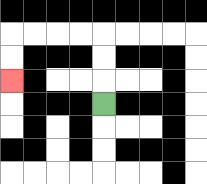{'start': '[4, 4]', 'end': '[0, 3]', 'path_directions': 'U,U,U,L,L,L,L,D,D', 'path_coordinates': '[[4, 4], [4, 3], [4, 2], [4, 1], [3, 1], [2, 1], [1, 1], [0, 1], [0, 2], [0, 3]]'}